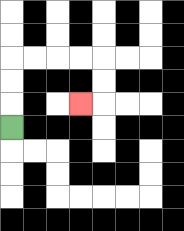{'start': '[0, 5]', 'end': '[3, 4]', 'path_directions': 'U,U,U,R,R,R,R,D,D,L', 'path_coordinates': '[[0, 5], [0, 4], [0, 3], [0, 2], [1, 2], [2, 2], [3, 2], [4, 2], [4, 3], [4, 4], [3, 4]]'}